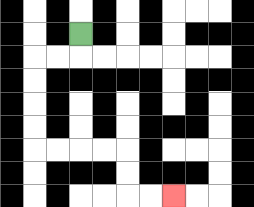{'start': '[3, 1]', 'end': '[7, 8]', 'path_directions': 'D,L,L,D,D,D,D,R,R,R,R,D,D,R,R', 'path_coordinates': '[[3, 1], [3, 2], [2, 2], [1, 2], [1, 3], [1, 4], [1, 5], [1, 6], [2, 6], [3, 6], [4, 6], [5, 6], [5, 7], [5, 8], [6, 8], [7, 8]]'}